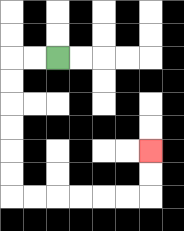{'start': '[2, 2]', 'end': '[6, 6]', 'path_directions': 'L,L,D,D,D,D,D,D,R,R,R,R,R,R,U,U', 'path_coordinates': '[[2, 2], [1, 2], [0, 2], [0, 3], [0, 4], [0, 5], [0, 6], [0, 7], [0, 8], [1, 8], [2, 8], [3, 8], [4, 8], [5, 8], [6, 8], [6, 7], [6, 6]]'}